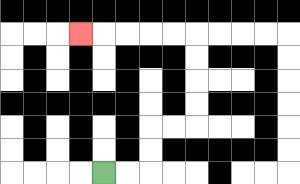{'start': '[4, 7]', 'end': '[3, 1]', 'path_directions': 'R,R,U,U,R,R,U,U,U,U,L,L,L,L,L', 'path_coordinates': '[[4, 7], [5, 7], [6, 7], [6, 6], [6, 5], [7, 5], [8, 5], [8, 4], [8, 3], [8, 2], [8, 1], [7, 1], [6, 1], [5, 1], [4, 1], [3, 1]]'}